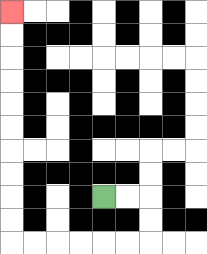{'start': '[4, 8]', 'end': '[0, 0]', 'path_directions': 'R,R,D,D,L,L,L,L,L,L,U,U,U,U,U,U,U,U,U,U', 'path_coordinates': '[[4, 8], [5, 8], [6, 8], [6, 9], [6, 10], [5, 10], [4, 10], [3, 10], [2, 10], [1, 10], [0, 10], [0, 9], [0, 8], [0, 7], [0, 6], [0, 5], [0, 4], [0, 3], [0, 2], [0, 1], [0, 0]]'}